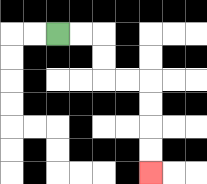{'start': '[2, 1]', 'end': '[6, 7]', 'path_directions': 'R,R,D,D,R,R,D,D,D,D', 'path_coordinates': '[[2, 1], [3, 1], [4, 1], [4, 2], [4, 3], [5, 3], [6, 3], [6, 4], [6, 5], [6, 6], [6, 7]]'}